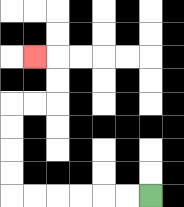{'start': '[6, 8]', 'end': '[1, 2]', 'path_directions': 'L,L,L,L,L,L,U,U,U,U,R,R,U,U,L', 'path_coordinates': '[[6, 8], [5, 8], [4, 8], [3, 8], [2, 8], [1, 8], [0, 8], [0, 7], [0, 6], [0, 5], [0, 4], [1, 4], [2, 4], [2, 3], [2, 2], [1, 2]]'}